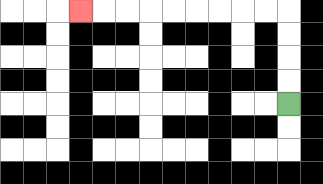{'start': '[12, 4]', 'end': '[3, 0]', 'path_directions': 'U,U,U,U,L,L,L,L,L,L,L,L,L', 'path_coordinates': '[[12, 4], [12, 3], [12, 2], [12, 1], [12, 0], [11, 0], [10, 0], [9, 0], [8, 0], [7, 0], [6, 0], [5, 0], [4, 0], [3, 0]]'}